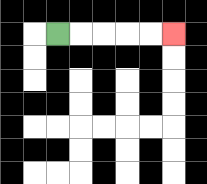{'start': '[2, 1]', 'end': '[7, 1]', 'path_directions': 'R,R,R,R,R', 'path_coordinates': '[[2, 1], [3, 1], [4, 1], [5, 1], [6, 1], [7, 1]]'}